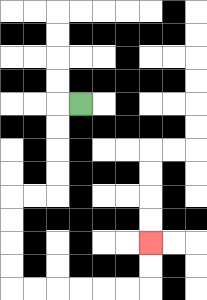{'start': '[3, 4]', 'end': '[6, 10]', 'path_directions': 'L,D,D,D,D,L,L,D,D,D,D,R,R,R,R,R,R,U,U', 'path_coordinates': '[[3, 4], [2, 4], [2, 5], [2, 6], [2, 7], [2, 8], [1, 8], [0, 8], [0, 9], [0, 10], [0, 11], [0, 12], [1, 12], [2, 12], [3, 12], [4, 12], [5, 12], [6, 12], [6, 11], [6, 10]]'}